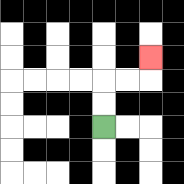{'start': '[4, 5]', 'end': '[6, 2]', 'path_directions': 'U,U,R,R,U', 'path_coordinates': '[[4, 5], [4, 4], [4, 3], [5, 3], [6, 3], [6, 2]]'}